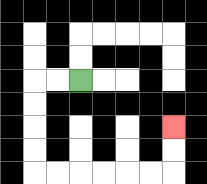{'start': '[3, 3]', 'end': '[7, 5]', 'path_directions': 'L,L,D,D,D,D,R,R,R,R,R,R,U,U', 'path_coordinates': '[[3, 3], [2, 3], [1, 3], [1, 4], [1, 5], [1, 6], [1, 7], [2, 7], [3, 7], [4, 7], [5, 7], [6, 7], [7, 7], [7, 6], [7, 5]]'}